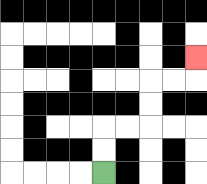{'start': '[4, 7]', 'end': '[8, 2]', 'path_directions': 'U,U,R,R,U,U,R,R,U', 'path_coordinates': '[[4, 7], [4, 6], [4, 5], [5, 5], [6, 5], [6, 4], [6, 3], [7, 3], [8, 3], [8, 2]]'}